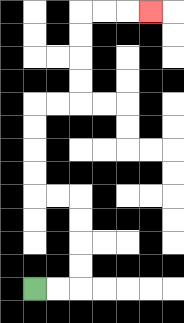{'start': '[1, 12]', 'end': '[6, 0]', 'path_directions': 'R,R,U,U,U,U,L,L,U,U,U,U,R,R,U,U,U,U,R,R,R', 'path_coordinates': '[[1, 12], [2, 12], [3, 12], [3, 11], [3, 10], [3, 9], [3, 8], [2, 8], [1, 8], [1, 7], [1, 6], [1, 5], [1, 4], [2, 4], [3, 4], [3, 3], [3, 2], [3, 1], [3, 0], [4, 0], [5, 0], [6, 0]]'}